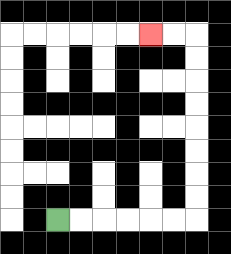{'start': '[2, 9]', 'end': '[6, 1]', 'path_directions': 'R,R,R,R,R,R,U,U,U,U,U,U,U,U,L,L', 'path_coordinates': '[[2, 9], [3, 9], [4, 9], [5, 9], [6, 9], [7, 9], [8, 9], [8, 8], [8, 7], [8, 6], [8, 5], [8, 4], [8, 3], [8, 2], [8, 1], [7, 1], [6, 1]]'}